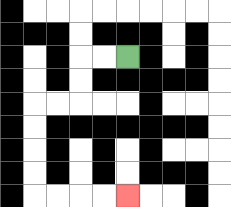{'start': '[5, 2]', 'end': '[5, 8]', 'path_directions': 'L,L,D,D,L,L,D,D,D,D,R,R,R,R', 'path_coordinates': '[[5, 2], [4, 2], [3, 2], [3, 3], [3, 4], [2, 4], [1, 4], [1, 5], [1, 6], [1, 7], [1, 8], [2, 8], [3, 8], [4, 8], [5, 8]]'}